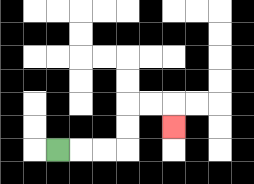{'start': '[2, 6]', 'end': '[7, 5]', 'path_directions': 'R,R,R,U,U,R,R,D', 'path_coordinates': '[[2, 6], [3, 6], [4, 6], [5, 6], [5, 5], [5, 4], [6, 4], [7, 4], [7, 5]]'}